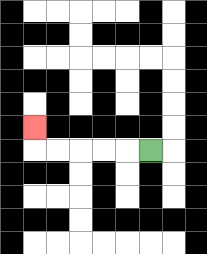{'start': '[6, 6]', 'end': '[1, 5]', 'path_directions': 'L,L,L,L,L,U', 'path_coordinates': '[[6, 6], [5, 6], [4, 6], [3, 6], [2, 6], [1, 6], [1, 5]]'}